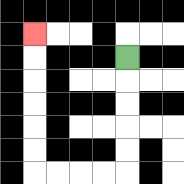{'start': '[5, 2]', 'end': '[1, 1]', 'path_directions': 'D,D,D,D,D,L,L,L,L,U,U,U,U,U,U', 'path_coordinates': '[[5, 2], [5, 3], [5, 4], [5, 5], [5, 6], [5, 7], [4, 7], [3, 7], [2, 7], [1, 7], [1, 6], [1, 5], [1, 4], [1, 3], [1, 2], [1, 1]]'}